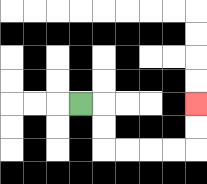{'start': '[3, 4]', 'end': '[8, 4]', 'path_directions': 'R,D,D,R,R,R,R,U,U', 'path_coordinates': '[[3, 4], [4, 4], [4, 5], [4, 6], [5, 6], [6, 6], [7, 6], [8, 6], [8, 5], [8, 4]]'}